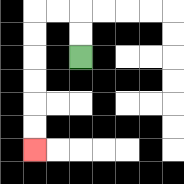{'start': '[3, 2]', 'end': '[1, 6]', 'path_directions': 'U,U,L,L,D,D,D,D,D,D', 'path_coordinates': '[[3, 2], [3, 1], [3, 0], [2, 0], [1, 0], [1, 1], [1, 2], [1, 3], [1, 4], [1, 5], [1, 6]]'}